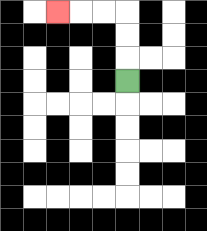{'start': '[5, 3]', 'end': '[2, 0]', 'path_directions': 'U,U,U,L,L,L', 'path_coordinates': '[[5, 3], [5, 2], [5, 1], [5, 0], [4, 0], [3, 0], [2, 0]]'}